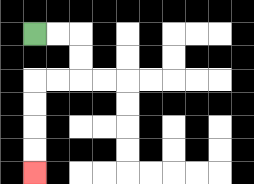{'start': '[1, 1]', 'end': '[1, 7]', 'path_directions': 'R,R,D,D,L,L,D,D,D,D', 'path_coordinates': '[[1, 1], [2, 1], [3, 1], [3, 2], [3, 3], [2, 3], [1, 3], [1, 4], [1, 5], [1, 6], [1, 7]]'}